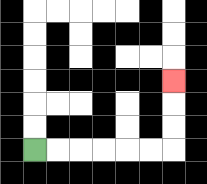{'start': '[1, 6]', 'end': '[7, 3]', 'path_directions': 'R,R,R,R,R,R,U,U,U', 'path_coordinates': '[[1, 6], [2, 6], [3, 6], [4, 6], [5, 6], [6, 6], [7, 6], [7, 5], [7, 4], [7, 3]]'}